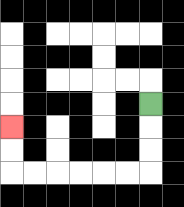{'start': '[6, 4]', 'end': '[0, 5]', 'path_directions': 'D,D,D,L,L,L,L,L,L,U,U', 'path_coordinates': '[[6, 4], [6, 5], [6, 6], [6, 7], [5, 7], [4, 7], [3, 7], [2, 7], [1, 7], [0, 7], [0, 6], [0, 5]]'}